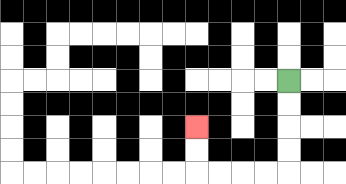{'start': '[12, 3]', 'end': '[8, 5]', 'path_directions': 'D,D,D,D,L,L,L,L,U,U', 'path_coordinates': '[[12, 3], [12, 4], [12, 5], [12, 6], [12, 7], [11, 7], [10, 7], [9, 7], [8, 7], [8, 6], [8, 5]]'}